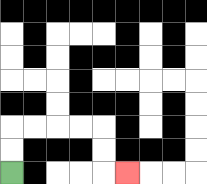{'start': '[0, 7]', 'end': '[5, 7]', 'path_directions': 'U,U,R,R,R,R,D,D,R', 'path_coordinates': '[[0, 7], [0, 6], [0, 5], [1, 5], [2, 5], [3, 5], [4, 5], [4, 6], [4, 7], [5, 7]]'}